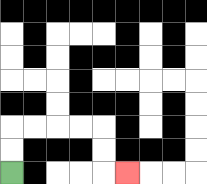{'start': '[0, 7]', 'end': '[5, 7]', 'path_directions': 'U,U,R,R,R,R,D,D,R', 'path_coordinates': '[[0, 7], [0, 6], [0, 5], [1, 5], [2, 5], [3, 5], [4, 5], [4, 6], [4, 7], [5, 7]]'}